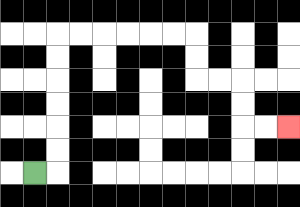{'start': '[1, 7]', 'end': '[12, 5]', 'path_directions': 'R,U,U,U,U,U,U,R,R,R,R,R,R,D,D,R,R,D,D,R,R', 'path_coordinates': '[[1, 7], [2, 7], [2, 6], [2, 5], [2, 4], [2, 3], [2, 2], [2, 1], [3, 1], [4, 1], [5, 1], [6, 1], [7, 1], [8, 1], [8, 2], [8, 3], [9, 3], [10, 3], [10, 4], [10, 5], [11, 5], [12, 5]]'}